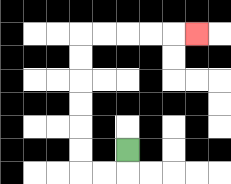{'start': '[5, 6]', 'end': '[8, 1]', 'path_directions': 'D,L,L,U,U,U,U,U,U,R,R,R,R,R', 'path_coordinates': '[[5, 6], [5, 7], [4, 7], [3, 7], [3, 6], [3, 5], [3, 4], [3, 3], [3, 2], [3, 1], [4, 1], [5, 1], [6, 1], [7, 1], [8, 1]]'}